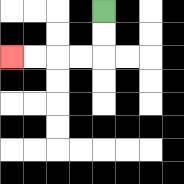{'start': '[4, 0]', 'end': '[0, 2]', 'path_directions': 'D,D,L,L,L,L', 'path_coordinates': '[[4, 0], [4, 1], [4, 2], [3, 2], [2, 2], [1, 2], [0, 2]]'}